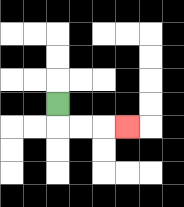{'start': '[2, 4]', 'end': '[5, 5]', 'path_directions': 'D,R,R,R', 'path_coordinates': '[[2, 4], [2, 5], [3, 5], [4, 5], [5, 5]]'}